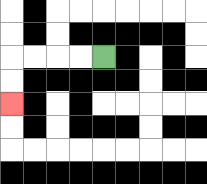{'start': '[4, 2]', 'end': '[0, 4]', 'path_directions': 'L,L,L,L,D,D', 'path_coordinates': '[[4, 2], [3, 2], [2, 2], [1, 2], [0, 2], [0, 3], [0, 4]]'}